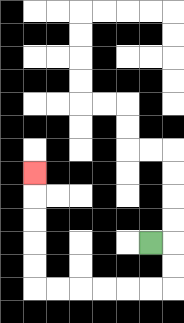{'start': '[6, 10]', 'end': '[1, 7]', 'path_directions': 'R,D,D,L,L,L,L,L,L,U,U,U,U,U', 'path_coordinates': '[[6, 10], [7, 10], [7, 11], [7, 12], [6, 12], [5, 12], [4, 12], [3, 12], [2, 12], [1, 12], [1, 11], [1, 10], [1, 9], [1, 8], [1, 7]]'}